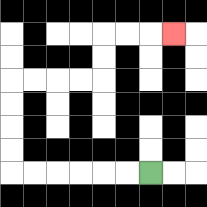{'start': '[6, 7]', 'end': '[7, 1]', 'path_directions': 'L,L,L,L,L,L,U,U,U,U,R,R,R,R,U,U,R,R,R', 'path_coordinates': '[[6, 7], [5, 7], [4, 7], [3, 7], [2, 7], [1, 7], [0, 7], [0, 6], [0, 5], [0, 4], [0, 3], [1, 3], [2, 3], [3, 3], [4, 3], [4, 2], [4, 1], [5, 1], [6, 1], [7, 1]]'}